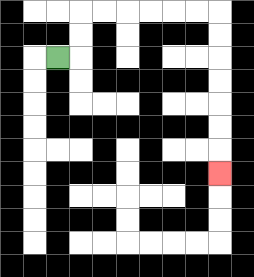{'start': '[2, 2]', 'end': '[9, 7]', 'path_directions': 'R,U,U,R,R,R,R,R,R,D,D,D,D,D,D,D', 'path_coordinates': '[[2, 2], [3, 2], [3, 1], [3, 0], [4, 0], [5, 0], [6, 0], [7, 0], [8, 0], [9, 0], [9, 1], [9, 2], [9, 3], [9, 4], [9, 5], [9, 6], [9, 7]]'}